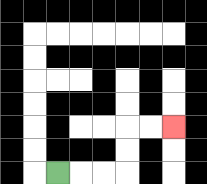{'start': '[2, 7]', 'end': '[7, 5]', 'path_directions': 'R,R,R,U,U,R,R', 'path_coordinates': '[[2, 7], [3, 7], [4, 7], [5, 7], [5, 6], [5, 5], [6, 5], [7, 5]]'}